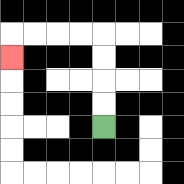{'start': '[4, 5]', 'end': '[0, 2]', 'path_directions': 'U,U,U,U,L,L,L,L,D', 'path_coordinates': '[[4, 5], [4, 4], [4, 3], [4, 2], [4, 1], [3, 1], [2, 1], [1, 1], [0, 1], [0, 2]]'}